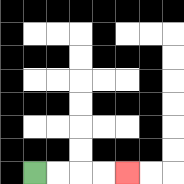{'start': '[1, 7]', 'end': '[5, 7]', 'path_directions': 'R,R,R,R', 'path_coordinates': '[[1, 7], [2, 7], [3, 7], [4, 7], [5, 7]]'}